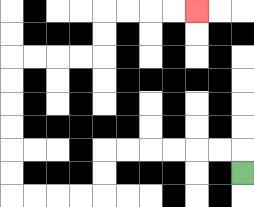{'start': '[10, 7]', 'end': '[8, 0]', 'path_directions': 'U,L,L,L,L,L,L,D,D,L,L,L,L,U,U,U,U,U,U,R,R,R,R,U,U,R,R,R,R', 'path_coordinates': '[[10, 7], [10, 6], [9, 6], [8, 6], [7, 6], [6, 6], [5, 6], [4, 6], [4, 7], [4, 8], [3, 8], [2, 8], [1, 8], [0, 8], [0, 7], [0, 6], [0, 5], [0, 4], [0, 3], [0, 2], [1, 2], [2, 2], [3, 2], [4, 2], [4, 1], [4, 0], [5, 0], [6, 0], [7, 0], [8, 0]]'}